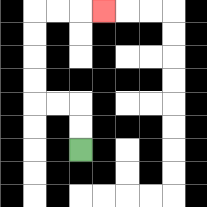{'start': '[3, 6]', 'end': '[4, 0]', 'path_directions': 'U,U,L,L,U,U,U,U,R,R,R', 'path_coordinates': '[[3, 6], [3, 5], [3, 4], [2, 4], [1, 4], [1, 3], [1, 2], [1, 1], [1, 0], [2, 0], [3, 0], [4, 0]]'}